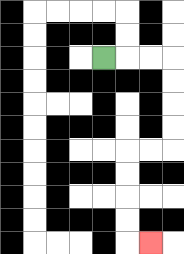{'start': '[4, 2]', 'end': '[6, 10]', 'path_directions': 'R,R,R,D,D,D,D,L,L,D,D,D,D,R', 'path_coordinates': '[[4, 2], [5, 2], [6, 2], [7, 2], [7, 3], [7, 4], [7, 5], [7, 6], [6, 6], [5, 6], [5, 7], [5, 8], [5, 9], [5, 10], [6, 10]]'}